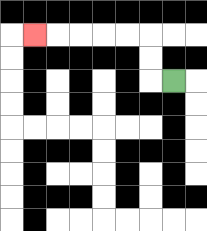{'start': '[7, 3]', 'end': '[1, 1]', 'path_directions': 'L,U,U,L,L,L,L,L', 'path_coordinates': '[[7, 3], [6, 3], [6, 2], [6, 1], [5, 1], [4, 1], [3, 1], [2, 1], [1, 1]]'}